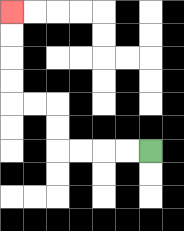{'start': '[6, 6]', 'end': '[0, 0]', 'path_directions': 'L,L,L,L,U,U,L,L,U,U,U,U', 'path_coordinates': '[[6, 6], [5, 6], [4, 6], [3, 6], [2, 6], [2, 5], [2, 4], [1, 4], [0, 4], [0, 3], [0, 2], [0, 1], [0, 0]]'}